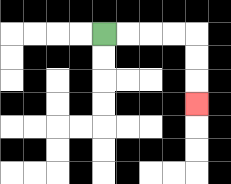{'start': '[4, 1]', 'end': '[8, 4]', 'path_directions': 'R,R,R,R,D,D,D', 'path_coordinates': '[[4, 1], [5, 1], [6, 1], [7, 1], [8, 1], [8, 2], [8, 3], [8, 4]]'}